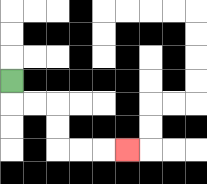{'start': '[0, 3]', 'end': '[5, 6]', 'path_directions': 'D,R,R,D,D,R,R,R', 'path_coordinates': '[[0, 3], [0, 4], [1, 4], [2, 4], [2, 5], [2, 6], [3, 6], [4, 6], [5, 6]]'}